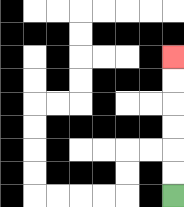{'start': '[7, 8]', 'end': '[7, 2]', 'path_directions': 'U,U,U,U,U,U', 'path_coordinates': '[[7, 8], [7, 7], [7, 6], [7, 5], [7, 4], [7, 3], [7, 2]]'}